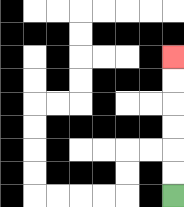{'start': '[7, 8]', 'end': '[7, 2]', 'path_directions': 'U,U,U,U,U,U', 'path_coordinates': '[[7, 8], [7, 7], [7, 6], [7, 5], [7, 4], [7, 3], [7, 2]]'}